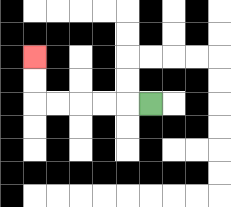{'start': '[6, 4]', 'end': '[1, 2]', 'path_directions': 'L,L,L,L,L,U,U', 'path_coordinates': '[[6, 4], [5, 4], [4, 4], [3, 4], [2, 4], [1, 4], [1, 3], [1, 2]]'}